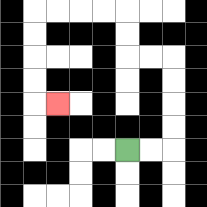{'start': '[5, 6]', 'end': '[2, 4]', 'path_directions': 'R,R,U,U,U,U,L,L,U,U,L,L,L,L,D,D,D,D,R', 'path_coordinates': '[[5, 6], [6, 6], [7, 6], [7, 5], [7, 4], [7, 3], [7, 2], [6, 2], [5, 2], [5, 1], [5, 0], [4, 0], [3, 0], [2, 0], [1, 0], [1, 1], [1, 2], [1, 3], [1, 4], [2, 4]]'}